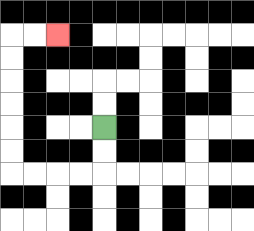{'start': '[4, 5]', 'end': '[2, 1]', 'path_directions': 'D,D,L,L,L,L,U,U,U,U,U,U,R,R', 'path_coordinates': '[[4, 5], [4, 6], [4, 7], [3, 7], [2, 7], [1, 7], [0, 7], [0, 6], [0, 5], [0, 4], [0, 3], [0, 2], [0, 1], [1, 1], [2, 1]]'}